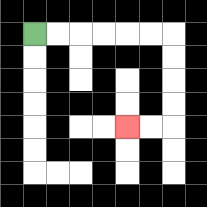{'start': '[1, 1]', 'end': '[5, 5]', 'path_directions': 'R,R,R,R,R,R,D,D,D,D,L,L', 'path_coordinates': '[[1, 1], [2, 1], [3, 1], [4, 1], [5, 1], [6, 1], [7, 1], [7, 2], [7, 3], [7, 4], [7, 5], [6, 5], [5, 5]]'}